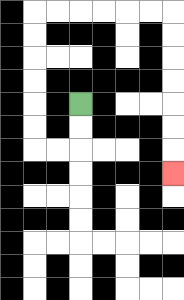{'start': '[3, 4]', 'end': '[7, 7]', 'path_directions': 'D,D,L,L,U,U,U,U,U,U,R,R,R,R,R,R,D,D,D,D,D,D,D', 'path_coordinates': '[[3, 4], [3, 5], [3, 6], [2, 6], [1, 6], [1, 5], [1, 4], [1, 3], [1, 2], [1, 1], [1, 0], [2, 0], [3, 0], [4, 0], [5, 0], [6, 0], [7, 0], [7, 1], [7, 2], [7, 3], [7, 4], [7, 5], [7, 6], [7, 7]]'}